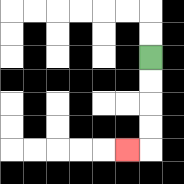{'start': '[6, 2]', 'end': '[5, 6]', 'path_directions': 'D,D,D,D,L', 'path_coordinates': '[[6, 2], [6, 3], [6, 4], [6, 5], [6, 6], [5, 6]]'}